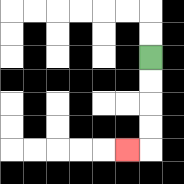{'start': '[6, 2]', 'end': '[5, 6]', 'path_directions': 'D,D,D,D,L', 'path_coordinates': '[[6, 2], [6, 3], [6, 4], [6, 5], [6, 6], [5, 6]]'}